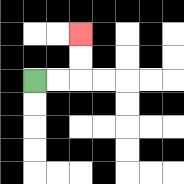{'start': '[1, 3]', 'end': '[3, 1]', 'path_directions': 'R,R,U,U', 'path_coordinates': '[[1, 3], [2, 3], [3, 3], [3, 2], [3, 1]]'}